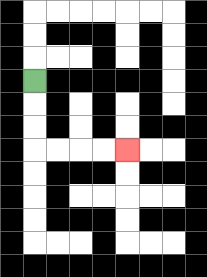{'start': '[1, 3]', 'end': '[5, 6]', 'path_directions': 'D,D,D,R,R,R,R', 'path_coordinates': '[[1, 3], [1, 4], [1, 5], [1, 6], [2, 6], [3, 6], [4, 6], [5, 6]]'}